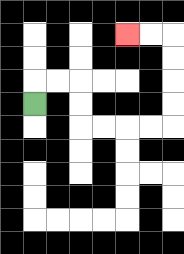{'start': '[1, 4]', 'end': '[5, 1]', 'path_directions': 'U,R,R,D,D,R,R,R,R,U,U,U,U,L,L', 'path_coordinates': '[[1, 4], [1, 3], [2, 3], [3, 3], [3, 4], [3, 5], [4, 5], [5, 5], [6, 5], [7, 5], [7, 4], [7, 3], [7, 2], [7, 1], [6, 1], [5, 1]]'}